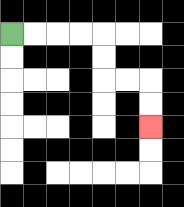{'start': '[0, 1]', 'end': '[6, 5]', 'path_directions': 'R,R,R,R,D,D,R,R,D,D', 'path_coordinates': '[[0, 1], [1, 1], [2, 1], [3, 1], [4, 1], [4, 2], [4, 3], [5, 3], [6, 3], [6, 4], [6, 5]]'}